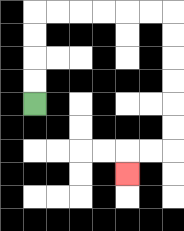{'start': '[1, 4]', 'end': '[5, 7]', 'path_directions': 'U,U,U,U,R,R,R,R,R,R,D,D,D,D,D,D,L,L,D', 'path_coordinates': '[[1, 4], [1, 3], [1, 2], [1, 1], [1, 0], [2, 0], [3, 0], [4, 0], [5, 0], [6, 0], [7, 0], [7, 1], [7, 2], [7, 3], [7, 4], [7, 5], [7, 6], [6, 6], [5, 6], [5, 7]]'}